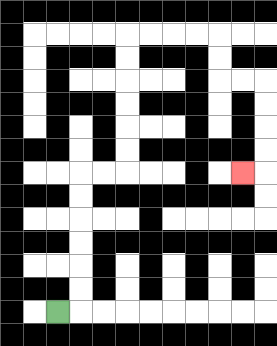{'start': '[2, 13]', 'end': '[10, 7]', 'path_directions': 'R,U,U,U,U,U,U,R,R,U,U,U,U,U,U,R,R,R,R,D,D,R,R,D,D,D,D,L', 'path_coordinates': '[[2, 13], [3, 13], [3, 12], [3, 11], [3, 10], [3, 9], [3, 8], [3, 7], [4, 7], [5, 7], [5, 6], [5, 5], [5, 4], [5, 3], [5, 2], [5, 1], [6, 1], [7, 1], [8, 1], [9, 1], [9, 2], [9, 3], [10, 3], [11, 3], [11, 4], [11, 5], [11, 6], [11, 7], [10, 7]]'}